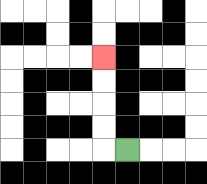{'start': '[5, 6]', 'end': '[4, 2]', 'path_directions': 'L,U,U,U,U', 'path_coordinates': '[[5, 6], [4, 6], [4, 5], [4, 4], [4, 3], [4, 2]]'}